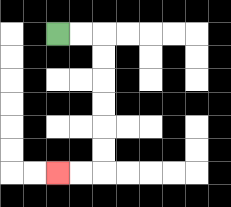{'start': '[2, 1]', 'end': '[2, 7]', 'path_directions': 'R,R,D,D,D,D,D,D,L,L', 'path_coordinates': '[[2, 1], [3, 1], [4, 1], [4, 2], [4, 3], [4, 4], [4, 5], [4, 6], [4, 7], [3, 7], [2, 7]]'}